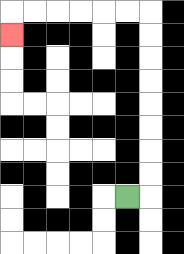{'start': '[5, 8]', 'end': '[0, 1]', 'path_directions': 'R,U,U,U,U,U,U,U,U,L,L,L,L,L,L,D', 'path_coordinates': '[[5, 8], [6, 8], [6, 7], [6, 6], [6, 5], [6, 4], [6, 3], [6, 2], [6, 1], [6, 0], [5, 0], [4, 0], [3, 0], [2, 0], [1, 0], [0, 0], [0, 1]]'}